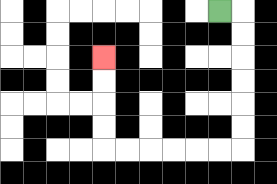{'start': '[9, 0]', 'end': '[4, 2]', 'path_directions': 'R,D,D,D,D,D,D,L,L,L,L,L,L,U,U,U,U', 'path_coordinates': '[[9, 0], [10, 0], [10, 1], [10, 2], [10, 3], [10, 4], [10, 5], [10, 6], [9, 6], [8, 6], [7, 6], [6, 6], [5, 6], [4, 6], [4, 5], [4, 4], [4, 3], [4, 2]]'}